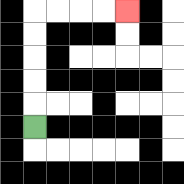{'start': '[1, 5]', 'end': '[5, 0]', 'path_directions': 'U,U,U,U,U,R,R,R,R', 'path_coordinates': '[[1, 5], [1, 4], [1, 3], [1, 2], [1, 1], [1, 0], [2, 0], [3, 0], [4, 0], [5, 0]]'}